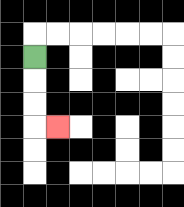{'start': '[1, 2]', 'end': '[2, 5]', 'path_directions': 'D,D,D,R', 'path_coordinates': '[[1, 2], [1, 3], [1, 4], [1, 5], [2, 5]]'}